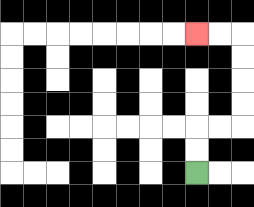{'start': '[8, 7]', 'end': '[8, 1]', 'path_directions': 'U,U,R,R,U,U,U,U,L,L', 'path_coordinates': '[[8, 7], [8, 6], [8, 5], [9, 5], [10, 5], [10, 4], [10, 3], [10, 2], [10, 1], [9, 1], [8, 1]]'}